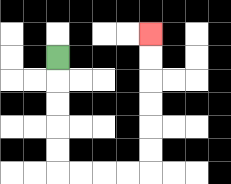{'start': '[2, 2]', 'end': '[6, 1]', 'path_directions': 'D,D,D,D,D,R,R,R,R,U,U,U,U,U,U', 'path_coordinates': '[[2, 2], [2, 3], [2, 4], [2, 5], [2, 6], [2, 7], [3, 7], [4, 7], [5, 7], [6, 7], [6, 6], [6, 5], [6, 4], [6, 3], [6, 2], [6, 1]]'}